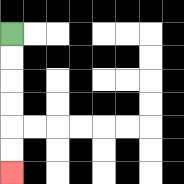{'start': '[0, 1]', 'end': '[0, 7]', 'path_directions': 'D,D,D,D,D,D', 'path_coordinates': '[[0, 1], [0, 2], [0, 3], [0, 4], [0, 5], [0, 6], [0, 7]]'}